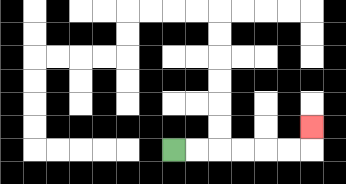{'start': '[7, 6]', 'end': '[13, 5]', 'path_directions': 'R,R,R,R,R,R,U', 'path_coordinates': '[[7, 6], [8, 6], [9, 6], [10, 6], [11, 6], [12, 6], [13, 6], [13, 5]]'}